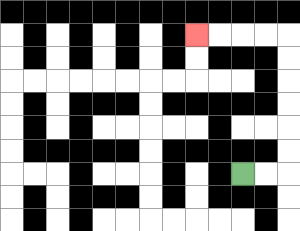{'start': '[10, 7]', 'end': '[8, 1]', 'path_directions': 'R,R,U,U,U,U,U,U,L,L,L,L', 'path_coordinates': '[[10, 7], [11, 7], [12, 7], [12, 6], [12, 5], [12, 4], [12, 3], [12, 2], [12, 1], [11, 1], [10, 1], [9, 1], [8, 1]]'}